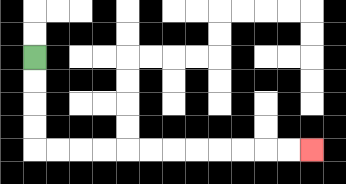{'start': '[1, 2]', 'end': '[13, 6]', 'path_directions': 'D,D,D,D,R,R,R,R,R,R,R,R,R,R,R,R', 'path_coordinates': '[[1, 2], [1, 3], [1, 4], [1, 5], [1, 6], [2, 6], [3, 6], [4, 6], [5, 6], [6, 6], [7, 6], [8, 6], [9, 6], [10, 6], [11, 6], [12, 6], [13, 6]]'}